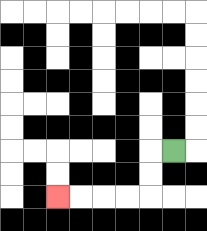{'start': '[7, 6]', 'end': '[2, 8]', 'path_directions': 'L,D,D,L,L,L,L', 'path_coordinates': '[[7, 6], [6, 6], [6, 7], [6, 8], [5, 8], [4, 8], [3, 8], [2, 8]]'}